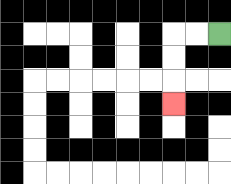{'start': '[9, 1]', 'end': '[7, 4]', 'path_directions': 'L,L,D,D,D', 'path_coordinates': '[[9, 1], [8, 1], [7, 1], [7, 2], [7, 3], [7, 4]]'}